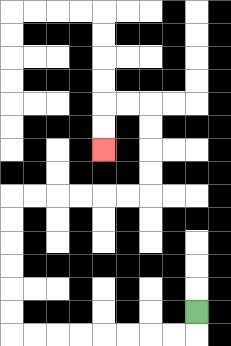{'start': '[8, 13]', 'end': '[4, 6]', 'path_directions': 'D,L,L,L,L,L,L,L,L,U,U,U,U,U,U,R,R,R,R,R,R,U,U,U,U,L,L,D,D', 'path_coordinates': '[[8, 13], [8, 14], [7, 14], [6, 14], [5, 14], [4, 14], [3, 14], [2, 14], [1, 14], [0, 14], [0, 13], [0, 12], [0, 11], [0, 10], [0, 9], [0, 8], [1, 8], [2, 8], [3, 8], [4, 8], [5, 8], [6, 8], [6, 7], [6, 6], [6, 5], [6, 4], [5, 4], [4, 4], [4, 5], [4, 6]]'}